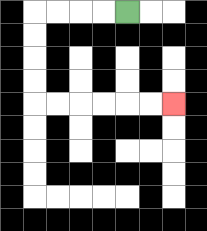{'start': '[5, 0]', 'end': '[7, 4]', 'path_directions': 'L,L,L,L,D,D,D,D,R,R,R,R,R,R', 'path_coordinates': '[[5, 0], [4, 0], [3, 0], [2, 0], [1, 0], [1, 1], [1, 2], [1, 3], [1, 4], [2, 4], [3, 4], [4, 4], [5, 4], [6, 4], [7, 4]]'}